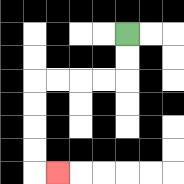{'start': '[5, 1]', 'end': '[2, 7]', 'path_directions': 'D,D,L,L,L,L,D,D,D,D,R', 'path_coordinates': '[[5, 1], [5, 2], [5, 3], [4, 3], [3, 3], [2, 3], [1, 3], [1, 4], [1, 5], [1, 6], [1, 7], [2, 7]]'}